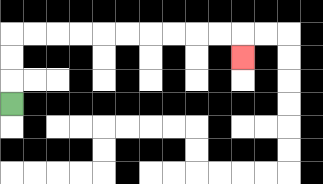{'start': '[0, 4]', 'end': '[10, 2]', 'path_directions': 'U,U,U,R,R,R,R,R,R,R,R,R,R,D', 'path_coordinates': '[[0, 4], [0, 3], [0, 2], [0, 1], [1, 1], [2, 1], [3, 1], [4, 1], [5, 1], [6, 1], [7, 1], [8, 1], [9, 1], [10, 1], [10, 2]]'}